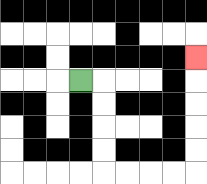{'start': '[3, 3]', 'end': '[8, 2]', 'path_directions': 'R,D,D,D,D,R,R,R,R,U,U,U,U,U', 'path_coordinates': '[[3, 3], [4, 3], [4, 4], [4, 5], [4, 6], [4, 7], [5, 7], [6, 7], [7, 7], [8, 7], [8, 6], [8, 5], [8, 4], [8, 3], [8, 2]]'}